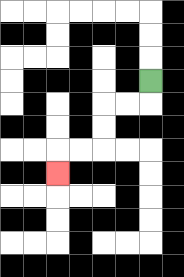{'start': '[6, 3]', 'end': '[2, 7]', 'path_directions': 'D,L,L,D,D,L,L,D', 'path_coordinates': '[[6, 3], [6, 4], [5, 4], [4, 4], [4, 5], [4, 6], [3, 6], [2, 6], [2, 7]]'}